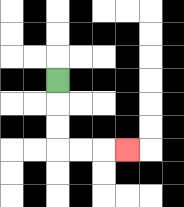{'start': '[2, 3]', 'end': '[5, 6]', 'path_directions': 'D,D,D,R,R,R', 'path_coordinates': '[[2, 3], [2, 4], [2, 5], [2, 6], [3, 6], [4, 6], [5, 6]]'}